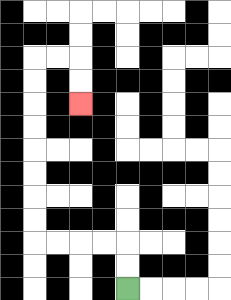{'start': '[5, 12]', 'end': '[3, 4]', 'path_directions': 'U,U,L,L,L,L,U,U,U,U,U,U,U,U,R,R,D,D', 'path_coordinates': '[[5, 12], [5, 11], [5, 10], [4, 10], [3, 10], [2, 10], [1, 10], [1, 9], [1, 8], [1, 7], [1, 6], [1, 5], [1, 4], [1, 3], [1, 2], [2, 2], [3, 2], [3, 3], [3, 4]]'}